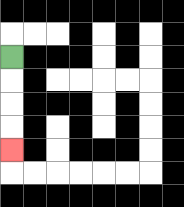{'start': '[0, 2]', 'end': '[0, 6]', 'path_directions': 'D,D,D,D', 'path_coordinates': '[[0, 2], [0, 3], [0, 4], [0, 5], [0, 6]]'}